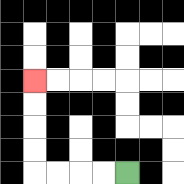{'start': '[5, 7]', 'end': '[1, 3]', 'path_directions': 'L,L,L,L,U,U,U,U', 'path_coordinates': '[[5, 7], [4, 7], [3, 7], [2, 7], [1, 7], [1, 6], [1, 5], [1, 4], [1, 3]]'}